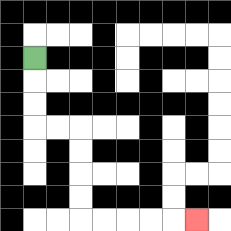{'start': '[1, 2]', 'end': '[8, 9]', 'path_directions': 'D,D,D,R,R,D,D,D,D,R,R,R,R,R', 'path_coordinates': '[[1, 2], [1, 3], [1, 4], [1, 5], [2, 5], [3, 5], [3, 6], [3, 7], [3, 8], [3, 9], [4, 9], [5, 9], [6, 9], [7, 9], [8, 9]]'}